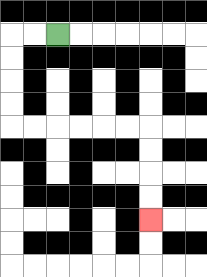{'start': '[2, 1]', 'end': '[6, 9]', 'path_directions': 'L,L,D,D,D,D,R,R,R,R,R,R,D,D,D,D', 'path_coordinates': '[[2, 1], [1, 1], [0, 1], [0, 2], [0, 3], [0, 4], [0, 5], [1, 5], [2, 5], [3, 5], [4, 5], [5, 5], [6, 5], [6, 6], [6, 7], [6, 8], [6, 9]]'}